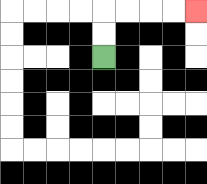{'start': '[4, 2]', 'end': '[8, 0]', 'path_directions': 'U,U,R,R,R,R', 'path_coordinates': '[[4, 2], [4, 1], [4, 0], [5, 0], [6, 0], [7, 0], [8, 0]]'}